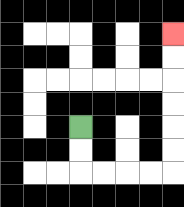{'start': '[3, 5]', 'end': '[7, 1]', 'path_directions': 'D,D,R,R,R,R,U,U,U,U,U,U', 'path_coordinates': '[[3, 5], [3, 6], [3, 7], [4, 7], [5, 7], [6, 7], [7, 7], [7, 6], [7, 5], [7, 4], [7, 3], [7, 2], [7, 1]]'}